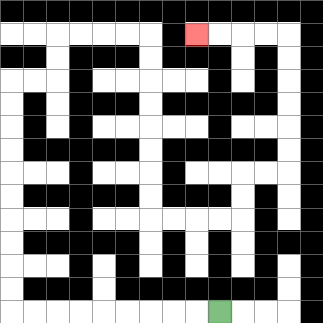{'start': '[9, 13]', 'end': '[8, 1]', 'path_directions': 'L,L,L,L,L,L,L,L,L,U,U,U,U,U,U,U,U,U,U,R,R,U,U,R,R,R,R,D,D,D,D,D,D,D,D,R,R,R,R,U,U,R,R,U,U,U,U,U,U,L,L,L,L', 'path_coordinates': '[[9, 13], [8, 13], [7, 13], [6, 13], [5, 13], [4, 13], [3, 13], [2, 13], [1, 13], [0, 13], [0, 12], [0, 11], [0, 10], [0, 9], [0, 8], [0, 7], [0, 6], [0, 5], [0, 4], [0, 3], [1, 3], [2, 3], [2, 2], [2, 1], [3, 1], [4, 1], [5, 1], [6, 1], [6, 2], [6, 3], [6, 4], [6, 5], [6, 6], [6, 7], [6, 8], [6, 9], [7, 9], [8, 9], [9, 9], [10, 9], [10, 8], [10, 7], [11, 7], [12, 7], [12, 6], [12, 5], [12, 4], [12, 3], [12, 2], [12, 1], [11, 1], [10, 1], [9, 1], [8, 1]]'}